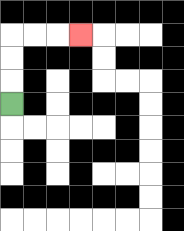{'start': '[0, 4]', 'end': '[3, 1]', 'path_directions': 'U,U,U,R,R,R', 'path_coordinates': '[[0, 4], [0, 3], [0, 2], [0, 1], [1, 1], [2, 1], [3, 1]]'}